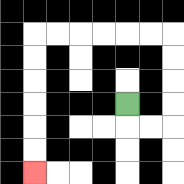{'start': '[5, 4]', 'end': '[1, 7]', 'path_directions': 'D,R,R,U,U,U,U,L,L,L,L,L,L,D,D,D,D,D,D', 'path_coordinates': '[[5, 4], [5, 5], [6, 5], [7, 5], [7, 4], [7, 3], [7, 2], [7, 1], [6, 1], [5, 1], [4, 1], [3, 1], [2, 1], [1, 1], [1, 2], [1, 3], [1, 4], [1, 5], [1, 6], [1, 7]]'}